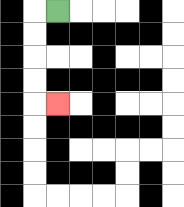{'start': '[2, 0]', 'end': '[2, 4]', 'path_directions': 'L,D,D,D,D,R', 'path_coordinates': '[[2, 0], [1, 0], [1, 1], [1, 2], [1, 3], [1, 4], [2, 4]]'}